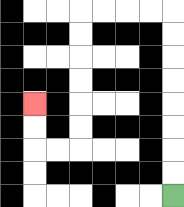{'start': '[7, 8]', 'end': '[1, 4]', 'path_directions': 'U,U,U,U,U,U,U,U,L,L,L,L,D,D,D,D,D,D,L,L,U,U', 'path_coordinates': '[[7, 8], [7, 7], [7, 6], [7, 5], [7, 4], [7, 3], [7, 2], [7, 1], [7, 0], [6, 0], [5, 0], [4, 0], [3, 0], [3, 1], [3, 2], [3, 3], [3, 4], [3, 5], [3, 6], [2, 6], [1, 6], [1, 5], [1, 4]]'}